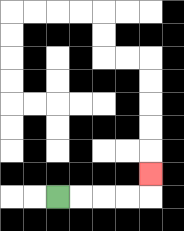{'start': '[2, 8]', 'end': '[6, 7]', 'path_directions': 'R,R,R,R,U', 'path_coordinates': '[[2, 8], [3, 8], [4, 8], [5, 8], [6, 8], [6, 7]]'}